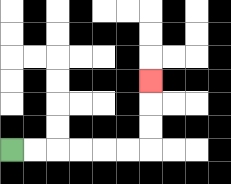{'start': '[0, 6]', 'end': '[6, 3]', 'path_directions': 'R,R,R,R,R,R,U,U,U', 'path_coordinates': '[[0, 6], [1, 6], [2, 6], [3, 6], [4, 6], [5, 6], [6, 6], [6, 5], [6, 4], [6, 3]]'}